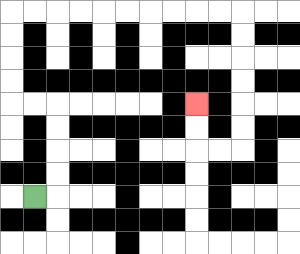{'start': '[1, 8]', 'end': '[8, 4]', 'path_directions': 'R,U,U,U,U,L,L,U,U,U,U,R,R,R,R,R,R,R,R,R,R,D,D,D,D,D,D,L,L,U,U', 'path_coordinates': '[[1, 8], [2, 8], [2, 7], [2, 6], [2, 5], [2, 4], [1, 4], [0, 4], [0, 3], [0, 2], [0, 1], [0, 0], [1, 0], [2, 0], [3, 0], [4, 0], [5, 0], [6, 0], [7, 0], [8, 0], [9, 0], [10, 0], [10, 1], [10, 2], [10, 3], [10, 4], [10, 5], [10, 6], [9, 6], [8, 6], [8, 5], [8, 4]]'}